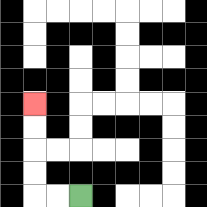{'start': '[3, 8]', 'end': '[1, 4]', 'path_directions': 'L,L,U,U,U,U', 'path_coordinates': '[[3, 8], [2, 8], [1, 8], [1, 7], [1, 6], [1, 5], [1, 4]]'}